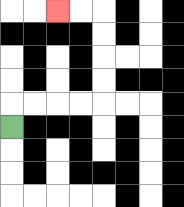{'start': '[0, 5]', 'end': '[2, 0]', 'path_directions': 'U,R,R,R,R,U,U,U,U,L,L', 'path_coordinates': '[[0, 5], [0, 4], [1, 4], [2, 4], [3, 4], [4, 4], [4, 3], [4, 2], [4, 1], [4, 0], [3, 0], [2, 0]]'}